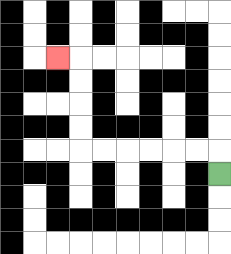{'start': '[9, 7]', 'end': '[2, 2]', 'path_directions': 'U,L,L,L,L,L,L,U,U,U,U,L', 'path_coordinates': '[[9, 7], [9, 6], [8, 6], [7, 6], [6, 6], [5, 6], [4, 6], [3, 6], [3, 5], [3, 4], [3, 3], [3, 2], [2, 2]]'}